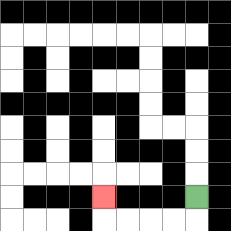{'start': '[8, 8]', 'end': '[4, 8]', 'path_directions': 'D,L,L,L,L,U', 'path_coordinates': '[[8, 8], [8, 9], [7, 9], [6, 9], [5, 9], [4, 9], [4, 8]]'}